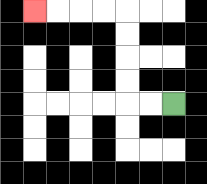{'start': '[7, 4]', 'end': '[1, 0]', 'path_directions': 'L,L,U,U,U,U,L,L,L,L', 'path_coordinates': '[[7, 4], [6, 4], [5, 4], [5, 3], [5, 2], [5, 1], [5, 0], [4, 0], [3, 0], [2, 0], [1, 0]]'}